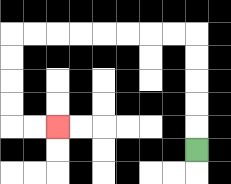{'start': '[8, 6]', 'end': '[2, 5]', 'path_directions': 'U,U,U,U,U,L,L,L,L,L,L,L,L,D,D,D,D,R,R', 'path_coordinates': '[[8, 6], [8, 5], [8, 4], [8, 3], [8, 2], [8, 1], [7, 1], [6, 1], [5, 1], [4, 1], [3, 1], [2, 1], [1, 1], [0, 1], [0, 2], [0, 3], [0, 4], [0, 5], [1, 5], [2, 5]]'}